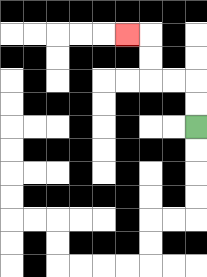{'start': '[8, 5]', 'end': '[5, 1]', 'path_directions': 'U,U,L,L,U,U,L', 'path_coordinates': '[[8, 5], [8, 4], [8, 3], [7, 3], [6, 3], [6, 2], [6, 1], [5, 1]]'}